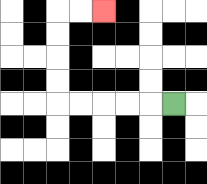{'start': '[7, 4]', 'end': '[4, 0]', 'path_directions': 'L,L,L,L,L,U,U,U,U,R,R', 'path_coordinates': '[[7, 4], [6, 4], [5, 4], [4, 4], [3, 4], [2, 4], [2, 3], [2, 2], [2, 1], [2, 0], [3, 0], [4, 0]]'}